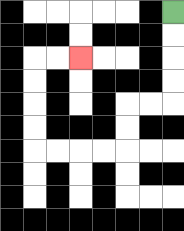{'start': '[7, 0]', 'end': '[3, 2]', 'path_directions': 'D,D,D,D,L,L,D,D,L,L,L,L,U,U,U,U,R,R', 'path_coordinates': '[[7, 0], [7, 1], [7, 2], [7, 3], [7, 4], [6, 4], [5, 4], [5, 5], [5, 6], [4, 6], [3, 6], [2, 6], [1, 6], [1, 5], [1, 4], [1, 3], [1, 2], [2, 2], [3, 2]]'}